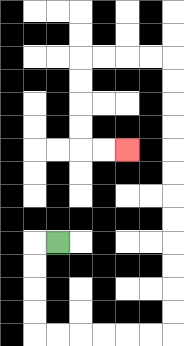{'start': '[2, 10]', 'end': '[5, 6]', 'path_directions': 'L,D,D,D,D,R,R,R,R,R,R,U,U,U,U,U,U,U,U,U,U,U,U,L,L,L,L,D,D,D,D,R,R', 'path_coordinates': '[[2, 10], [1, 10], [1, 11], [1, 12], [1, 13], [1, 14], [2, 14], [3, 14], [4, 14], [5, 14], [6, 14], [7, 14], [7, 13], [7, 12], [7, 11], [7, 10], [7, 9], [7, 8], [7, 7], [7, 6], [7, 5], [7, 4], [7, 3], [7, 2], [6, 2], [5, 2], [4, 2], [3, 2], [3, 3], [3, 4], [3, 5], [3, 6], [4, 6], [5, 6]]'}